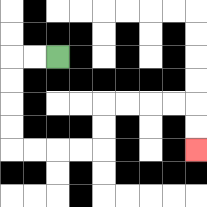{'start': '[2, 2]', 'end': '[8, 6]', 'path_directions': 'L,L,D,D,D,D,R,R,R,R,U,U,R,R,R,R,D,D', 'path_coordinates': '[[2, 2], [1, 2], [0, 2], [0, 3], [0, 4], [0, 5], [0, 6], [1, 6], [2, 6], [3, 6], [4, 6], [4, 5], [4, 4], [5, 4], [6, 4], [7, 4], [8, 4], [8, 5], [8, 6]]'}